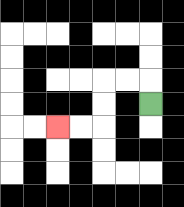{'start': '[6, 4]', 'end': '[2, 5]', 'path_directions': 'U,L,L,D,D,L,L', 'path_coordinates': '[[6, 4], [6, 3], [5, 3], [4, 3], [4, 4], [4, 5], [3, 5], [2, 5]]'}